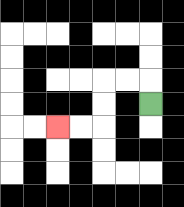{'start': '[6, 4]', 'end': '[2, 5]', 'path_directions': 'U,L,L,D,D,L,L', 'path_coordinates': '[[6, 4], [6, 3], [5, 3], [4, 3], [4, 4], [4, 5], [3, 5], [2, 5]]'}